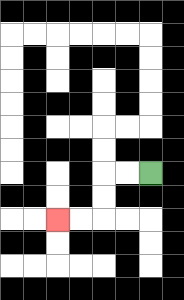{'start': '[6, 7]', 'end': '[2, 9]', 'path_directions': 'L,L,D,D,L,L', 'path_coordinates': '[[6, 7], [5, 7], [4, 7], [4, 8], [4, 9], [3, 9], [2, 9]]'}